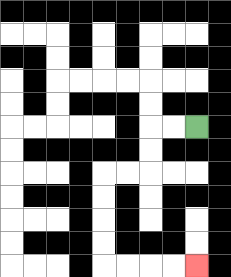{'start': '[8, 5]', 'end': '[8, 11]', 'path_directions': 'L,L,D,D,L,L,D,D,D,D,R,R,R,R', 'path_coordinates': '[[8, 5], [7, 5], [6, 5], [6, 6], [6, 7], [5, 7], [4, 7], [4, 8], [4, 9], [4, 10], [4, 11], [5, 11], [6, 11], [7, 11], [8, 11]]'}